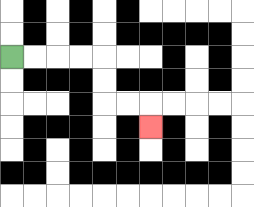{'start': '[0, 2]', 'end': '[6, 5]', 'path_directions': 'R,R,R,R,D,D,R,R,D', 'path_coordinates': '[[0, 2], [1, 2], [2, 2], [3, 2], [4, 2], [4, 3], [4, 4], [5, 4], [6, 4], [6, 5]]'}